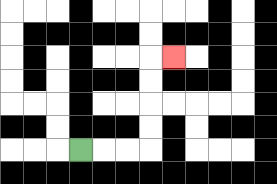{'start': '[3, 6]', 'end': '[7, 2]', 'path_directions': 'R,R,R,U,U,U,U,R', 'path_coordinates': '[[3, 6], [4, 6], [5, 6], [6, 6], [6, 5], [6, 4], [6, 3], [6, 2], [7, 2]]'}